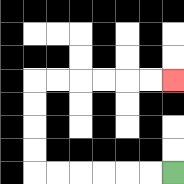{'start': '[7, 7]', 'end': '[7, 3]', 'path_directions': 'L,L,L,L,L,L,U,U,U,U,R,R,R,R,R,R', 'path_coordinates': '[[7, 7], [6, 7], [5, 7], [4, 7], [3, 7], [2, 7], [1, 7], [1, 6], [1, 5], [1, 4], [1, 3], [2, 3], [3, 3], [4, 3], [5, 3], [6, 3], [7, 3]]'}